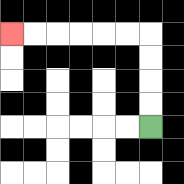{'start': '[6, 5]', 'end': '[0, 1]', 'path_directions': 'U,U,U,U,L,L,L,L,L,L', 'path_coordinates': '[[6, 5], [6, 4], [6, 3], [6, 2], [6, 1], [5, 1], [4, 1], [3, 1], [2, 1], [1, 1], [0, 1]]'}